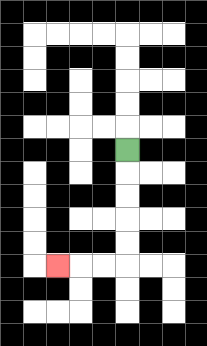{'start': '[5, 6]', 'end': '[2, 11]', 'path_directions': 'D,D,D,D,D,L,L,L', 'path_coordinates': '[[5, 6], [5, 7], [5, 8], [5, 9], [5, 10], [5, 11], [4, 11], [3, 11], [2, 11]]'}